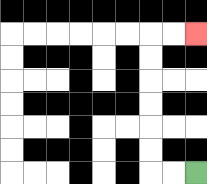{'start': '[8, 7]', 'end': '[8, 1]', 'path_directions': 'L,L,U,U,U,U,U,U,R,R', 'path_coordinates': '[[8, 7], [7, 7], [6, 7], [6, 6], [6, 5], [6, 4], [6, 3], [6, 2], [6, 1], [7, 1], [8, 1]]'}